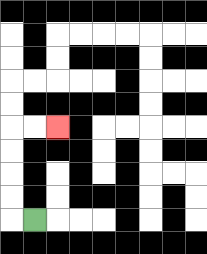{'start': '[1, 9]', 'end': '[2, 5]', 'path_directions': 'L,U,U,U,U,R,R', 'path_coordinates': '[[1, 9], [0, 9], [0, 8], [0, 7], [0, 6], [0, 5], [1, 5], [2, 5]]'}